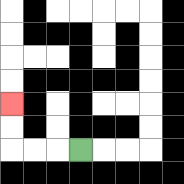{'start': '[3, 6]', 'end': '[0, 4]', 'path_directions': 'L,L,L,U,U', 'path_coordinates': '[[3, 6], [2, 6], [1, 6], [0, 6], [0, 5], [0, 4]]'}